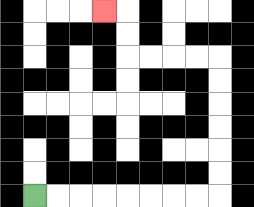{'start': '[1, 8]', 'end': '[4, 0]', 'path_directions': 'R,R,R,R,R,R,R,R,U,U,U,U,U,U,L,L,L,L,U,U,L', 'path_coordinates': '[[1, 8], [2, 8], [3, 8], [4, 8], [5, 8], [6, 8], [7, 8], [8, 8], [9, 8], [9, 7], [9, 6], [9, 5], [9, 4], [9, 3], [9, 2], [8, 2], [7, 2], [6, 2], [5, 2], [5, 1], [5, 0], [4, 0]]'}